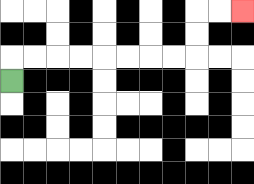{'start': '[0, 3]', 'end': '[10, 0]', 'path_directions': 'U,R,R,R,R,R,R,R,R,U,U,R,R', 'path_coordinates': '[[0, 3], [0, 2], [1, 2], [2, 2], [3, 2], [4, 2], [5, 2], [6, 2], [7, 2], [8, 2], [8, 1], [8, 0], [9, 0], [10, 0]]'}